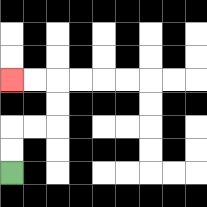{'start': '[0, 7]', 'end': '[0, 3]', 'path_directions': 'U,U,R,R,U,U,L,L', 'path_coordinates': '[[0, 7], [0, 6], [0, 5], [1, 5], [2, 5], [2, 4], [2, 3], [1, 3], [0, 3]]'}